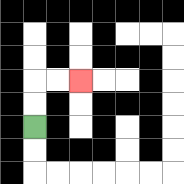{'start': '[1, 5]', 'end': '[3, 3]', 'path_directions': 'U,U,R,R', 'path_coordinates': '[[1, 5], [1, 4], [1, 3], [2, 3], [3, 3]]'}